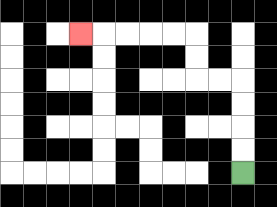{'start': '[10, 7]', 'end': '[3, 1]', 'path_directions': 'U,U,U,U,L,L,U,U,L,L,L,L,L', 'path_coordinates': '[[10, 7], [10, 6], [10, 5], [10, 4], [10, 3], [9, 3], [8, 3], [8, 2], [8, 1], [7, 1], [6, 1], [5, 1], [4, 1], [3, 1]]'}